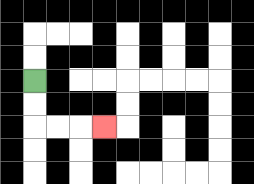{'start': '[1, 3]', 'end': '[4, 5]', 'path_directions': 'D,D,R,R,R', 'path_coordinates': '[[1, 3], [1, 4], [1, 5], [2, 5], [3, 5], [4, 5]]'}